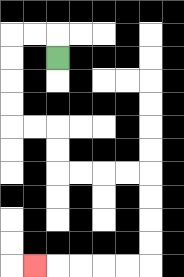{'start': '[2, 2]', 'end': '[1, 11]', 'path_directions': 'U,L,L,D,D,D,D,R,R,D,D,R,R,R,R,D,D,D,D,L,L,L,L,L', 'path_coordinates': '[[2, 2], [2, 1], [1, 1], [0, 1], [0, 2], [0, 3], [0, 4], [0, 5], [1, 5], [2, 5], [2, 6], [2, 7], [3, 7], [4, 7], [5, 7], [6, 7], [6, 8], [6, 9], [6, 10], [6, 11], [5, 11], [4, 11], [3, 11], [2, 11], [1, 11]]'}